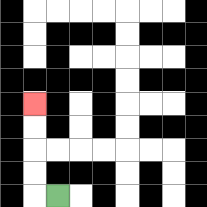{'start': '[2, 8]', 'end': '[1, 4]', 'path_directions': 'L,U,U,U,U', 'path_coordinates': '[[2, 8], [1, 8], [1, 7], [1, 6], [1, 5], [1, 4]]'}